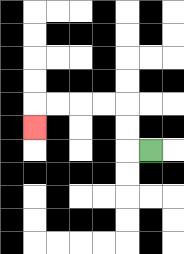{'start': '[6, 6]', 'end': '[1, 5]', 'path_directions': 'L,U,U,L,L,L,L,D', 'path_coordinates': '[[6, 6], [5, 6], [5, 5], [5, 4], [4, 4], [3, 4], [2, 4], [1, 4], [1, 5]]'}